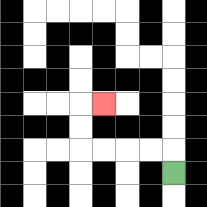{'start': '[7, 7]', 'end': '[4, 4]', 'path_directions': 'U,L,L,L,L,U,U,R', 'path_coordinates': '[[7, 7], [7, 6], [6, 6], [5, 6], [4, 6], [3, 6], [3, 5], [3, 4], [4, 4]]'}